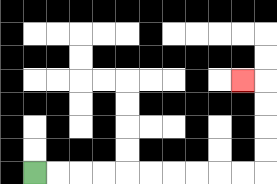{'start': '[1, 7]', 'end': '[10, 3]', 'path_directions': 'R,R,R,R,R,R,R,R,R,R,U,U,U,U,L', 'path_coordinates': '[[1, 7], [2, 7], [3, 7], [4, 7], [5, 7], [6, 7], [7, 7], [8, 7], [9, 7], [10, 7], [11, 7], [11, 6], [11, 5], [11, 4], [11, 3], [10, 3]]'}